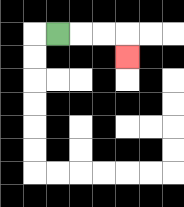{'start': '[2, 1]', 'end': '[5, 2]', 'path_directions': 'R,R,R,D', 'path_coordinates': '[[2, 1], [3, 1], [4, 1], [5, 1], [5, 2]]'}